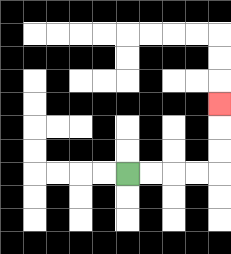{'start': '[5, 7]', 'end': '[9, 4]', 'path_directions': 'R,R,R,R,U,U,U', 'path_coordinates': '[[5, 7], [6, 7], [7, 7], [8, 7], [9, 7], [9, 6], [9, 5], [9, 4]]'}